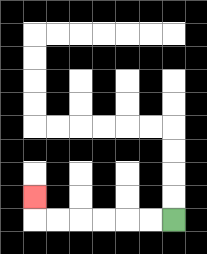{'start': '[7, 9]', 'end': '[1, 8]', 'path_directions': 'L,L,L,L,L,L,U', 'path_coordinates': '[[7, 9], [6, 9], [5, 9], [4, 9], [3, 9], [2, 9], [1, 9], [1, 8]]'}